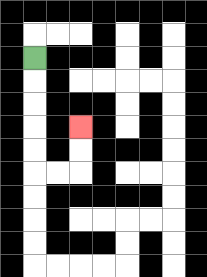{'start': '[1, 2]', 'end': '[3, 5]', 'path_directions': 'D,D,D,D,D,R,R,U,U', 'path_coordinates': '[[1, 2], [1, 3], [1, 4], [1, 5], [1, 6], [1, 7], [2, 7], [3, 7], [3, 6], [3, 5]]'}